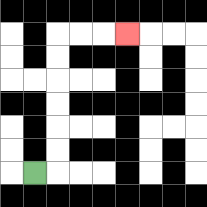{'start': '[1, 7]', 'end': '[5, 1]', 'path_directions': 'R,U,U,U,U,U,U,R,R,R', 'path_coordinates': '[[1, 7], [2, 7], [2, 6], [2, 5], [2, 4], [2, 3], [2, 2], [2, 1], [3, 1], [4, 1], [5, 1]]'}